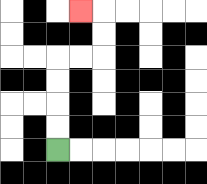{'start': '[2, 6]', 'end': '[3, 0]', 'path_directions': 'U,U,U,U,R,R,U,U,L', 'path_coordinates': '[[2, 6], [2, 5], [2, 4], [2, 3], [2, 2], [3, 2], [4, 2], [4, 1], [4, 0], [3, 0]]'}